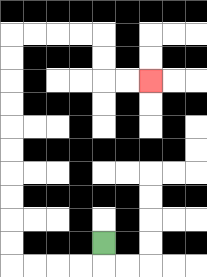{'start': '[4, 10]', 'end': '[6, 3]', 'path_directions': 'D,L,L,L,L,U,U,U,U,U,U,U,U,U,U,R,R,R,R,D,D,R,R', 'path_coordinates': '[[4, 10], [4, 11], [3, 11], [2, 11], [1, 11], [0, 11], [0, 10], [0, 9], [0, 8], [0, 7], [0, 6], [0, 5], [0, 4], [0, 3], [0, 2], [0, 1], [1, 1], [2, 1], [3, 1], [4, 1], [4, 2], [4, 3], [5, 3], [6, 3]]'}